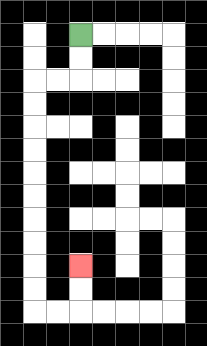{'start': '[3, 1]', 'end': '[3, 11]', 'path_directions': 'D,D,L,L,D,D,D,D,D,D,D,D,D,D,R,R,U,U', 'path_coordinates': '[[3, 1], [3, 2], [3, 3], [2, 3], [1, 3], [1, 4], [1, 5], [1, 6], [1, 7], [1, 8], [1, 9], [1, 10], [1, 11], [1, 12], [1, 13], [2, 13], [3, 13], [3, 12], [3, 11]]'}